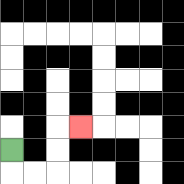{'start': '[0, 6]', 'end': '[3, 5]', 'path_directions': 'D,R,R,U,U,R', 'path_coordinates': '[[0, 6], [0, 7], [1, 7], [2, 7], [2, 6], [2, 5], [3, 5]]'}